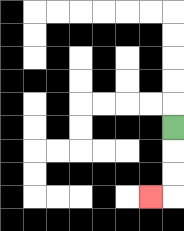{'start': '[7, 5]', 'end': '[6, 8]', 'path_directions': 'D,D,D,L', 'path_coordinates': '[[7, 5], [7, 6], [7, 7], [7, 8], [6, 8]]'}